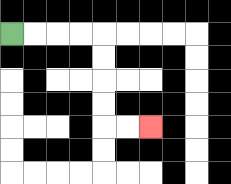{'start': '[0, 1]', 'end': '[6, 5]', 'path_directions': 'R,R,R,R,D,D,D,D,R,R', 'path_coordinates': '[[0, 1], [1, 1], [2, 1], [3, 1], [4, 1], [4, 2], [4, 3], [4, 4], [4, 5], [5, 5], [6, 5]]'}